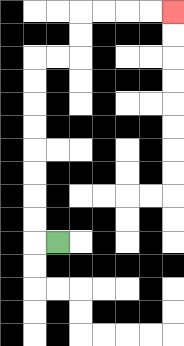{'start': '[2, 10]', 'end': '[7, 0]', 'path_directions': 'L,U,U,U,U,U,U,U,U,R,R,U,U,R,R,R,R', 'path_coordinates': '[[2, 10], [1, 10], [1, 9], [1, 8], [1, 7], [1, 6], [1, 5], [1, 4], [1, 3], [1, 2], [2, 2], [3, 2], [3, 1], [3, 0], [4, 0], [5, 0], [6, 0], [7, 0]]'}